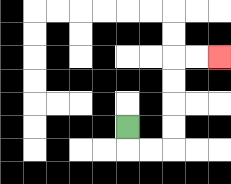{'start': '[5, 5]', 'end': '[9, 2]', 'path_directions': 'D,R,R,U,U,U,U,R,R', 'path_coordinates': '[[5, 5], [5, 6], [6, 6], [7, 6], [7, 5], [7, 4], [7, 3], [7, 2], [8, 2], [9, 2]]'}